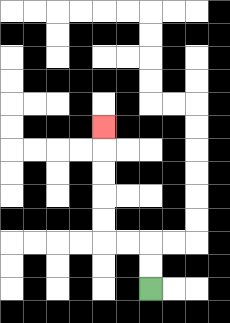{'start': '[6, 12]', 'end': '[4, 5]', 'path_directions': 'U,U,L,L,U,U,U,U,U', 'path_coordinates': '[[6, 12], [6, 11], [6, 10], [5, 10], [4, 10], [4, 9], [4, 8], [4, 7], [4, 6], [4, 5]]'}